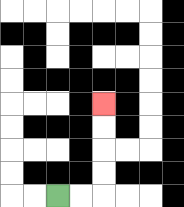{'start': '[2, 8]', 'end': '[4, 4]', 'path_directions': 'R,R,U,U,U,U', 'path_coordinates': '[[2, 8], [3, 8], [4, 8], [4, 7], [4, 6], [4, 5], [4, 4]]'}